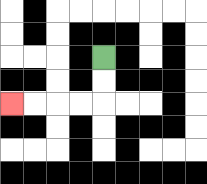{'start': '[4, 2]', 'end': '[0, 4]', 'path_directions': 'D,D,L,L,L,L', 'path_coordinates': '[[4, 2], [4, 3], [4, 4], [3, 4], [2, 4], [1, 4], [0, 4]]'}